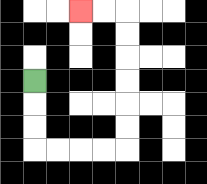{'start': '[1, 3]', 'end': '[3, 0]', 'path_directions': 'D,D,D,R,R,R,R,U,U,U,U,U,U,L,L', 'path_coordinates': '[[1, 3], [1, 4], [1, 5], [1, 6], [2, 6], [3, 6], [4, 6], [5, 6], [5, 5], [5, 4], [5, 3], [5, 2], [5, 1], [5, 0], [4, 0], [3, 0]]'}